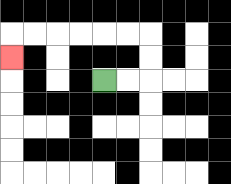{'start': '[4, 3]', 'end': '[0, 2]', 'path_directions': 'R,R,U,U,L,L,L,L,L,L,D', 'path_coordinates': '[[4, 3], [5, 3], [6, 3], [6, 2], [6, 1], [5, 1], [4, 1], [3, 1], [2, 1], [1, 1], [0, 1], [0, 2]]'}